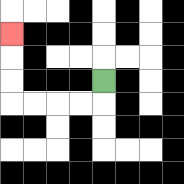{'start': '[4, 3]', 'end': '[0, 1]', 'path_directions': 'D,L,L,L,L,U,U,U', 'path_coordinates': '[[4, 3], [4, 4], [3, 4], [2, 4], [1, 4], [0, 4], [0, 3], [0, 2], [0, 1]]'}